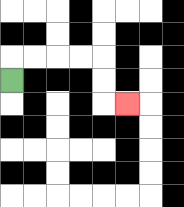{'start': '[0, 3]', 'end': '[5, 4]', 'path_directions': 'U,R,R,R,R,D,D,R', 'path_coordinates': '[[0, 3], [0, 2], [1, 2], [2, 2], [3, 2], [4, 2], [4, 3], [4, 4], [5, 4]]'}